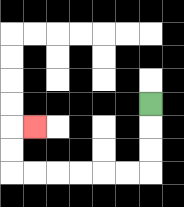{'start': '[6, 4]', 'end': '[1, 5]', 'path_directions': 'D,D,D,L,L,L,L,L,L,U,U,R', 'path_coordinates': '[[6, 4], [6, 5], [6, 6], [6, 7], [5, 7], [4, 7], [3, 7], [2, 7], [1, 7], [0, 7], [0, 6], [0, 5], [1, 5]]'}